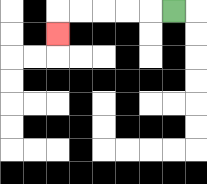{'start': '[7, 0]', 'end': '[2, 1]', 'path_directions': 'L,L,L,L,L,D', 'path_coordinates': '[[7, 0], [6, 0], [5, 0], [4, 0], [3, 0], [2, 0], [2, 1]]'}